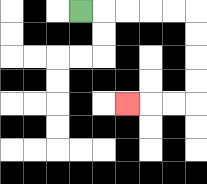{'start': '[3, 0]', 'end': '[5, 4]', 'path_directions': 'R,R,R,R,R,D,D,D,D,L,L,L', 'path_coordinates': '[[3, 0], [4, 0], [5, 0], [6, 0], [7, 0], [8, 0], [8, 1], [8, 2], [8, 3], [8, 4], [7, 4], [6, 4], [5, 4]]'}